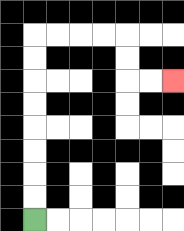{'start': '[1, 9]', 'end': '[7, 3]', 'path_directions': 'U,U,U,U,U,U,U,U,R,R,R,R,D,D,R,R', 'path_coordinates': '[[1, 9], [1, 8], [1, 7], [1, 6], [1, 5], [1, 4], [1, 3], [1, 2], [1, 1], [2, 1], [3, 1], [4, 1], [5, 1], [5, 2], [5, 3], [6, 3], [7, 3]]'}